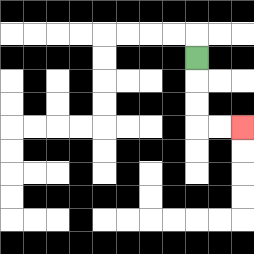{'start': '[8, 2]', 'end': '[10, 5]', 'path_directions': 'D,D,D,R,R', 'path_coordinates': '[[8, 2], [8, 3], [8, 4], [8, 5], [9, 5], [10, 5]]'}